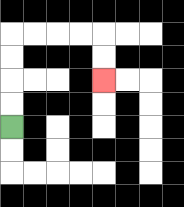{'start': '[0, 5]', 'end': '[4, 3]', 'path_directions': 'U,U,U,U,R,R,R,R,D,D', 'path_coordinates': '[[0, 5], [0, 4], [0, 3], [0, 2], [0, 1], [1, 1], [2, 1], [3, 1], [4, 1], [4, 2], [4, 3]]'}